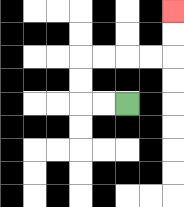{'start': '[5, 4]', 'end': '[7, 0]', 'path_directions': 'L,L,U,U,R,R,R,R,U,U', 'path_coordinates': '[[5, 4], [4, 4], [3, 4], [3, 3], [3, 2], [4, 2], [5, 2], [6, 2], [7, 2], [7, 1], [7, 0]]'}